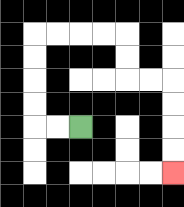{'start': '[3, 5]', 'end': '[7, 7]', 'path_directions': 'L,L,U,U,U,U,R,R,R,R,D,D,R,R,D,D,D,D', 'path_coordinates': '[[3, 5], [2, 5], [1, 5], [1, 4], [1, 3], [1, 2], [1, 1], [2, 1], [3, 1], [4, 1], [5, 1], [5, 2], [5, 3], [6, 3], [7, 3], [7, 4], [7, 5], [7, 6], [7, 7]]'}